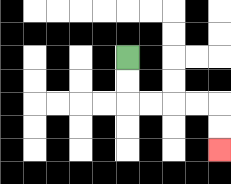{'start': '[5, 2]', 'end': '[9, 6]', 'path_directions': 'D,D,R,R,R,R,D,D', 'path_coordinates': '[[5, 2], [5, 3], [5, 4], [6, 4], [7, 4], [8, 4], [9, 4], [9, 5], [9, 6]]'}